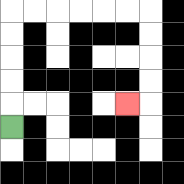{'start': '[0, 5]', 'end': '[5, 4]', 'path_directions': 'U,U,U,U,U,R,R,R,R,R,R,D,D,D,D,L', 'path_coordinates': '[[0, 5], [0, 4], [0, 3], [0, 2], [0, 1], [0, 0], [1, 0], [2, 0], [3, 0], [4, 0], [5, 0], [6, 0], [6, 1], [6, 2], [6, 3], [6, 4], [5, 4]]'}